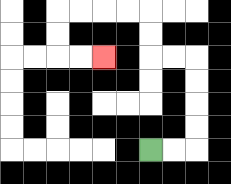{'start': '[6, 6]', 'end': '[4, 2]', 'path_directions': 'R,R,U,U,U,U,L,L,U,U,L,L,L,L,D,D,R,R', 'path_coordinates': '[[6, 6], [7, 6], [8, 6], [8, 5], [8, 4], [8, 3], [8, 2], [7, 2], [6, 2], [6, 1], [6, 0], [5, 0], [4, 0], [3, 0], [2, 0], [2, 1], [2, 2], [3, 2], [4, 2]]'}